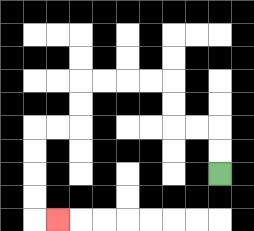{'start': '[9, 7]', 'end': '[2, 9]', 'path_directions': 'U,U,L,L,U,U,L,L,L,L,D,D,L,L,D,D,D,D,R', 'path_coordinates': '[[9, 7], [9, 6], [9, 5], [8, 5], [7, 5], [7, 4], [7, 3], [6, 3], [5, 3], [4, 3], [3, 3], [3, 4], [3, 5], [2, 5], [1, 5], [1, 6], [1, 7], [1, 8], [1, 9], [2, 9]]'}